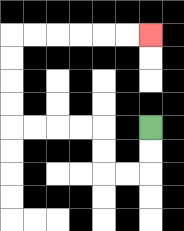{'start': '[6, 5]', 'end': '[6, 1]', 'path_directions': 'D,D,L,L,U,U,L,L,L,L,U,U,U,U,R,R,R,R,R,R', 'path_coordinates': '[[6, 5], [6, 6], [6, 7], [5, 7], [4, 7], [4, 6], [4, 5], [3, 5], [2, 5], [1, 5], [0, 5], [0, 4], [0, 3], [0, 2], [0, 1], [1, 1], [2, 1], [3, 1], [4, 1], [5, 1], [6, 1]]'}